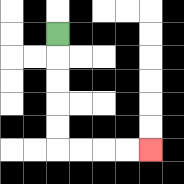{'start': '[2, 1]', 'end': '[6, 6]', 'path_directions': 'D,D,D,D,D,R,R,R,R', 'path_coordinates': '[[2, 1], [2, 2], [2, 3], [2, 4], [2, 5], [2, 6], [3, 6], [4, 6], [5, 6], [6, 6]]'}